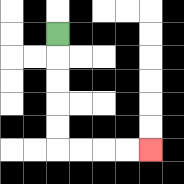{'start': '[2, 1]', 'end': '[6, 6]', 'path_directions': 'D,D,D,D,D,R,R,R,R', 'path_coordinates': '[[2, 1], [2, 2], [2, 3], [2, 4], [2, 5], [2, 6], [3, 6], [4, 6], [5, 6], [6, 6]]'}